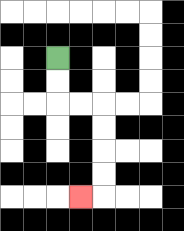{'start': '[2, 2]', 'end': '[3, 8]', 'path_directions': 'D,D,R,R,D,D,D,D,L', 'path_coordinates': '[[2, 2], [2, 3], [2, 4], [3, 4], [4, 4], [4, 5], [4, 6], [4, 7], [4, 8], [3, 8]]'}